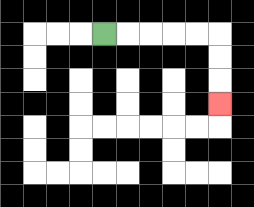{'start': '[4, 1]', 'end': '[9, 4]', 'path_directions': 'R,R,R,R,R,D,D,D', 'path_coordinates': '[[4, 1], [5, 1], [6, 1], [7, 1], [8, 1], [9, 1], [9, 2], [9, 3], [9, 4]]'}